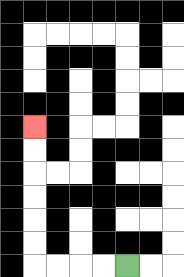{'start': '[5, 11]', 'end': '[1, 5]', 'path_directions': 'L,L,L,L,U,U,U,U,U,U', 'path_coordinates': '[[5, 11], [4, 11], [3, 11], [2, 11], [1, 11], [1, 10], [1, 9], [1, 8], [1, 7], [1, 6], [1, 5]]'}